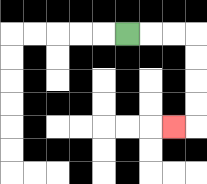{'start': '[5, 1]', 'end': '[7, 5]', 'path_directions': 'R,R,R,D,D,D,D,L', 'path_coordinates': '[[5, 1], [6, 1], [7, 1], [8, 1], [8, 2], [8, 3], [8, 4], [8, 5], [7, 5]]'}